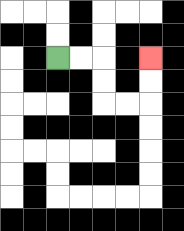{'start': '[2, 2]', 'end': '[6, 2]', 'path_directions': 'R,R,D,D,R,R,U,U', 'path_coordinates': '[[2, 2], [3, 2], [4, 2], [4, 3], [4, 4], [5, 4], [6, 4], [6, 3], [6, 2]]'}